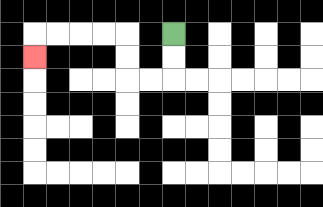{'start': '[7, 1]', 'end': '[1, 2]', 'path_directions': 'D,D,L,L,U,U,L,L,L,L,D', 'path_coordinates': '[[7, 1], [7, 2], [7, 3], [6, 3], [5, 3], [5, 2], [5, 1], [4, 1], [3, 1], [2, 1], [1, 1], [1, 2]]'}